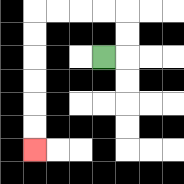{'start': '[4, 2]', 'end': '[1, 6]', 'path_directions': 'R,U,U,L,L,L,L,D,D,D,D,D,D', 'path_coordinates': '[[4, 2], [5, 2], [5, 1], [5, 0], [4, 0], [3, 0], [2, 0], [1, 0], [1, 1], [1, 2], [1, 3], [1, 4], [1, 5], [1, 6]]'}